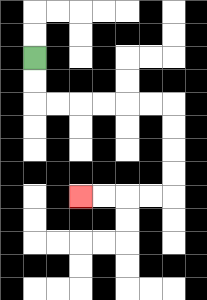{'start': '[1, 2]', 'end': '[3, 8]', 'path_directions': 'D,D,R,R,R,R,R,R,D,D,D,D,L,L,L,L', 'path_coordinates': '[[1, 2], [1, 3], [1, 4], [2, 4], [3, 4], [4, 4], [5, 4], [6, 4], [7, 4], [7, 5], [7, 6], [7, 7], [7, 8], [6, 8], [5, 8], [4, 8], [3, 8]]'}